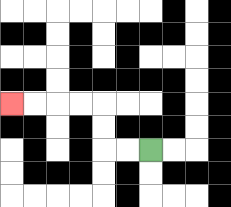{'start': '[6, 6]', 'end': '[0, 4]', 'path_directions': 'L,L,U,U,L,L,L,L', 'path_coordinates': '[[6, 6], [5, 6], [4, 6], [4, 5], [4, 4], [3, 4], [2, 4], [1, 4], [0, 4]]'}